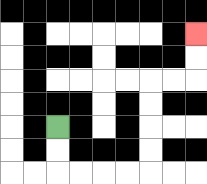{'start': '[2, 5]', 'end': '[8, 1]', 'path_directions': 'D,D,R,R,R,R,U,U,U,U,R,R,U,U', 'path_coordinates': '[[2, 5], [2, 6], [2, 7], [3, 7], [4, 7], [5, 7], [6, 7], [6, 6], [6, 5], [6, 4], [6, 3], [7, 3], [8, 3], [8, 2], [8, 1]]'}